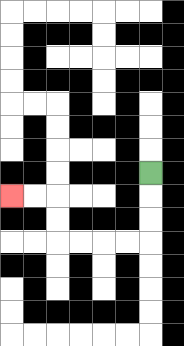{'start': '[6, 7]', 'end': '[0, 8]', 'path_directions': 'D,D,D,L,L,L,L,U,U,L,L', 'path_coordinates': '[[6, 7], [6, 8], [6, 9], [6, 10], [5, 10], [4, 10], [3, 10], [2, 10], [2, 9], [2, 8], [1, 8], [0, 8]]'}